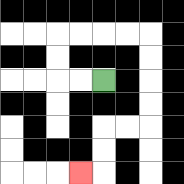{'start': '[4, 3]', 'end': '[3, 7]', 'path_directions': 'L,L,U,U,R,R,R,R,D,D,D,D,L,L,D,D,L', 'path_coordinates': '[[4, 3], [3, 3], [2, 3], [2, 2], [2, 1], [3, 1], [4, 1], [5, 1], [6, 1], [6, 2], [6, 3], [6, 4], [6, 5], [5, 5], [4, 5], [4, 6], [4, 7], [3, 7]]'}